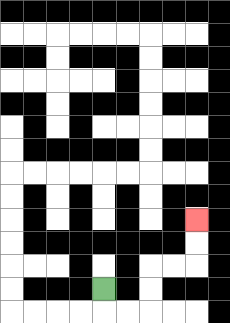{'start': '[4, 12]', 'end': '[8, 9]', 'path_directions': 'D,R,R,U,U,R,R,U,U', 'path_coordinates': '[[4, 12], [4, 13], [5, 13], [6, 13], [6, 12], [6, 11], [7, 11], [8, 11], [8, 10], [8, 9]]'}